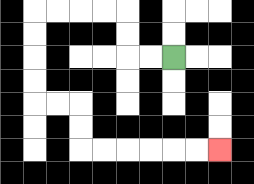{'start': '[7, 2]', 'end': '[9, 6]', 'path_directions': 'L,L,U,U,L,L,L,L,D,D,D,D,R,R,D,D,R,R,R,R,R,R', 'path_coordinates': '[[7, 2], [6, 2], [5, 2], [5, 1], [5, 0], [4, 0], [3, 0], [2, 0], [1, 0], [1, 1], [1, 2], [1, 3], [1, 4], [2, 4], [3, 4], [3, 5], [3, 6], [4, 6], [5, 6], [6, 6], [7, 6], [8, 6], [9, 6]]'}